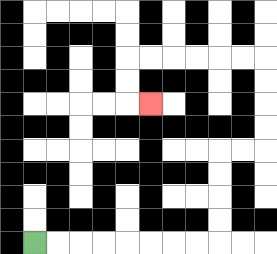{'start': '[1, 10]', 'end': '[6, 4]', 'path_directions': 'R,R,R,R,R,R,R,R,U,U,U,U,R,R,U,U,U,U,L,L,L,L,L,L,D,D,R', 'path_coordinates': '[[1, 10], [2, 10], [3, 10], [4, 10], [5, 10], [6, 10], [7, 10], [8, 10], [9, 10], [9, 9], [9, 8], [9, 7], [9, 6], [10, 6], [11, 6], [11, 5], [11, 4], [11, 3], [11, 2], [10, 2], [9, 2], [8, 2], [7, 2], [6, 2], [5, 2], [5, 3], [5, 4], [6, 4]]'}